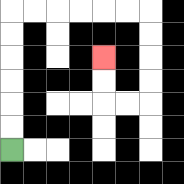{'start': '[0, 6]', 'end': '[4, 2]', 'path_directions': 'U,U,U,U,U,U,R,R,R,R,R,R,D,D,D,D,L,L,U,U', 'path_coordinates': '[[0, 6], [0, 5], [0, 4], [0, 3], [0, 2], [0, 1], [0, 0], [1, 0], [2, 0], [3, 0], [4, 0], [5, 0], [6, 0], [6, 1], [6, 2], [6, 3], [6, 4], [5, 4], [4, 4], [4, 3], [4, 2]]'}